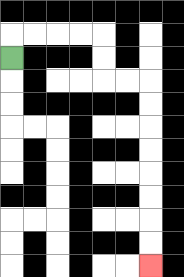{'start': '[0, 2]', 'end': '[6, 11]', 'path_directions': 'U,R,R,R,R,D,D,R,R,D,D,D,D,D,D,D,D', 'path_coordinates': '[[0, 2], [0, 1], [1, 1], [2, 1], [3, 1], [4, 1], [4, 2], [4, 3], [5, 3], [6, 3], [6, 4], [6, 5], [6, 6], [6, 7], [6, 8], [6, 9], [6, 10], [6, 11]]'}